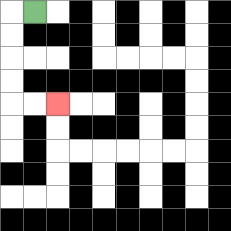{'start': '[1, 0]', 'end': '[2, 4]', 'path_directions': 'L,D,D,D,D,R,R', 'path_coordinates': '[[1, 0], [0, 0], [0, 1], [0, 2], [0, 3], [0, 4], [1, 4], [2, 4]]'}